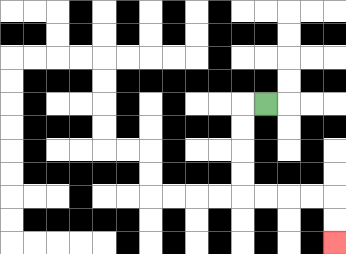{'start': '[11, 4]', 'end': '[14, 10]', 'path_directions': 'L,D,D,D,D,R,R,R,R,D,D', 'path_coordinates': '[[11, 4], [10, 4], [10, 5], [10, 6], [10, 7], [10, 8], [11, 8], [12, 8], [13, 8], [14, 8], [14, 9], [14, 10]]'}